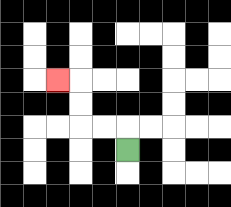{'start': '[5, 6]', 'end': '[2, 3]', 'path_directions': 'U,L,L,U,U,L', 'path_coordinates': '[[5, 6], [5, 5], [4, 5], [3, 5], [3, 4], [3, 3], [2, 3]]'}